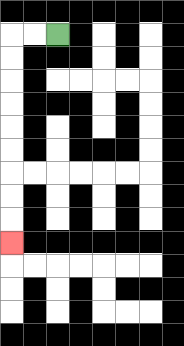{'start': '[2, 1]', 'end': '[0, 10]', 'path_directions': 'L,L,D,D,D,D,D,D,D,D,D', 'path_coordinates': '[[2, 1], [1, 1], [0, 1], [0, 2], [0, 3], [0, 4], [0, 5], [0, 6], [0, 7], [0, 8], [0, 9], [0, 10]]'}